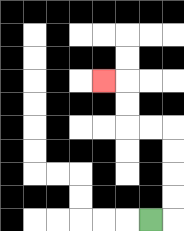{'start': '[6, 9]', 'end': '[4, 3]', 'path_directions': 'R,U,U,U,U,L,L,U,U,L', 'path_coordinates': '[[6, 9], [7, 9], [7, 8], [7, 7], [7, 6], [7, 5], [6, 5], [5, 5], [5, 4], [5, 3], [4, 3]]'}